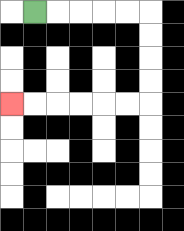{'start': '[1, 0]', 'end': '[0, 4]', 'path_directions': 'R,R,R,R,R,D,D,D,D,L,L,L,L,L,L', 'path_coordinates': '[[1, 0], [2, 0], [3, 0], [4, 0], [5, 0], [6, 0], [6, 1], [6, 2], [6, 3], [6, 4], [5, 4], [4, 4], [3, 4], [2, 4], [1, 4], [0, 4]]'}